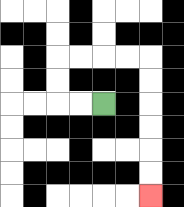{'start': '[4, 4]', 'end': '[6, 8]', 'path_directions': 'L,L,U,U,R,R,R,R,D,D,D,D,D,D', 'path_coordinates': '[[4, 4], [3, 4], [2, 4], [2, 3], [2, 2], [3, 2], [4, 2], [5, 2], [6, 2], [6, 3], [6, 4], [6, 5], [6, 6], [6, 7], [6, 8]]'}